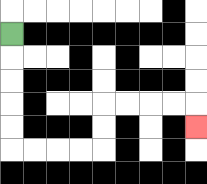{'start': '[0, 1]', 'end': '[8, 5]', 'path_directions': 'D,D,D,D,D,R,R,R,R,U,U,R,R,R,R,D', 'path_coordinates': '[[0, 1], [0, 2], [0, 3], [0, 4], [0, 5], [0, 6], [1, 6], [2, 6], [3, 6], [4, 6], [4, 5], [4, 4], [5, 4], [6, 4], [7, 4], [8, 4], [8, 5]]'}